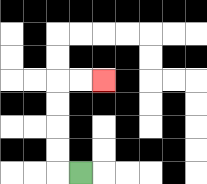{'start': '[3, 7]', 'end': '[4, 3]', 'path_directions': 'L,U,U,U,U,R,R', 'path_coordinates': '[[3, 7], [2, 7], [2, 6], [2, 5], [2, 4], [2, 3], [3, 3], [4, 3]]'}